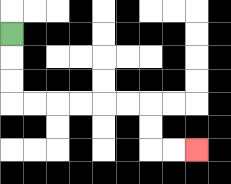{'start': '[0, 1]', 'end': '[8, 6]', 'path_directions': 'D,D,D,R,R,R,R,R,R,D,D,R,R', 'path_coordinates': '[[0, 1], [0, 2], [0, 3], [0, 4], [1, 4], [2, 4], [3, 4], [4, 4], [5, 4], [6, 4], [6, 5], [6, 6], [7, 6], [8, 6]]'}